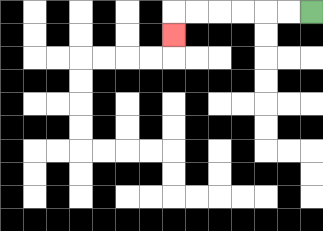{'start': '[13, 0]', 'end': '[7, 1]', 'path_directions': 'L,L,L,L,L,L,D', 'path_coordinates': '[[13, 0], [12, 0], [11, 0], [10, 0], [9, 0], [8, 0], [7, 0], [7, 1]]'}